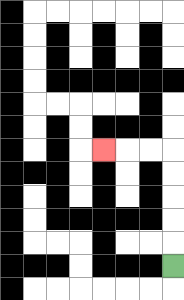{'start': '[7, 11]', 'end': '[4, 6]', 'path_directions': 'U,U,U,U,U,L,L,L', 'path_coordinates': '[[7, 11], [7, 10], [7, 9], [7, 8], [7, 7], [7, 6], [6, 6], [5, 6], [4, 6]]'}